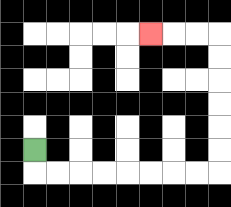{'start': '[1, 6]', 'end': '[6, 1]', 'path_directions': 'D,R,R,R,R,R,R,R,R,U,U,U,U,U,U,L,L,L', 'path_coordinates': '[[1, 6], [1, 7], [2, 7], [3, 7], [4, 7], [5, 7], [6, 7], [7, 7], [8, 7], [9, 7], [9, 6], [9, 5], [9, 4], [9, 3], [9, 2], [9, 1], [8, 1], [7, 1], [6, 1]]'}